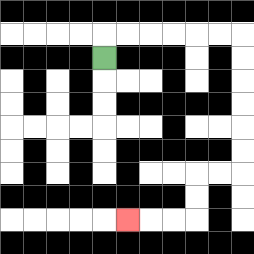{'start': '[4, 2]', 'end': '[5, 9]', 'path_directions': 'U,R,R,R,R,R,R,D,D,D,D,D,D,L,L,D,D,L,L,L', 'path_coordinates': '[[4, 2], [4, 1], [5, 1], [6, 1], [7, 1], [8, 1], [9, 1], [10, 1], [10, 2], [10, 3], [10, 4], [10, 5], [10, 6], [10, 7], [9, 7], [8, 7], [8, 8], [8, 9], [7, 9], [6, 9], [5, 9]]'}